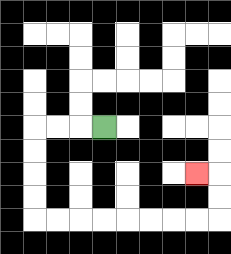{'start': '[4, 5]', 'end': '[8, 7]', 'path_directions': 'L,L,L,D,D,D,D,R,R,R,R,R,R,R,R,U,U,L', 'path_coordinates': '[[4, 5], [3, 5], [2, 5], [1, 5], [1, 6], [1, 7], [1, 8], [1, 9], [2, 9], [3, 9], [4, 9], [5, 9], [6, 9], [7, 9], [8, 9], [9, 9], [9, 8], [9, 7], [8, 7]]'}